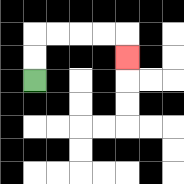{'start': '[1, 3]', 'end': '[5, 2]', 'path_directions': 'U,U,R,R,R,R,D', 'path_coordinates': '[[1, 3], [1, 2], [1, 1], [2, 1], [3, 1], [4, 1], [5, 1], [5, 2]]'}